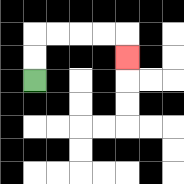{'start': '[1, 3]', 'end': '[5, 2]', 'path_directions': 'U,U,R,R,R,R,D', 'path_coordinates': '[[1, 3], [1, 2], [1, 1], [2, 1], [3, 1], [4, 1], [5, 1], [5, 2]]'}